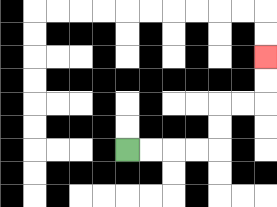{'start': '[5, 6]', 'end': '[11, 2]', 'path_directions': 'R,R,R,R,U,U,R,R,U,U', 'path_coordinates': '[[5, 6], [6, 6], [7, 6], [8, 6], [9, 6], [9, 5], [9, 4], [10, 4], [11, 4], [11, 3], [11, 2]]'}